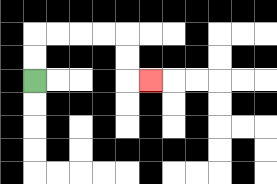{'start': '[1, 3]', 'end': '[6, 3]', 'path_directions': 'U,U,R,R,R,R,D,D,R', 'path_coordinates': '[[1, 3], [1, 2], [1, 1], [2, 1], [3, 1], [4, 1], [5, 1], [5, 2], [5, 3], [6, 3]]'}